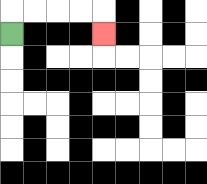{'start': '[0, 1]', 'end': '[4, 1]', 'path_directions': 'U,R,R,R,R,D', 'path_coordinates': '[[0, 1], [0, 0], [1, 0], [2, 0], [3, 0], [4, 0], [4, 1]]'}